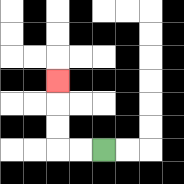{'start': '[4, 6]', 'end': '[2, 3]', 'path_directions': 'L,L,U,U,U', 'path_coordinates': '[[4, 6], [3, 6], [2, 6], [2, 5], [2, 4], [2, 3]]'}